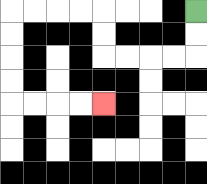{'start': '[8, 0]', 'end': '[4, 4]', 'path_directions': 'D,D,L,L,L,L,U,U,L,L,L,L,D,D,D,D,R,R,R,R', 'path_coordinates': '[[8, 0], [8, 1], [8, 2], [7, 2], [6, 2], [5, 2], [4, 2], [4, 1], [4, 0], [3, 0], [2, 0], [1, 0], [0, 0], [0, 1], [0, 2], [0, 3], [0, 4], [1, 4], [2, 4], [3, 4], [4, 4]]'}